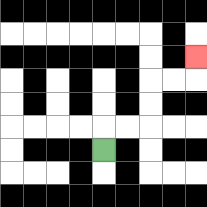{'start': '[4, 6]', 'end': '[8, 2]', 'path_directions': 'U,R,R,U,U,R,R,U', 'path_coordinates': '[[4, 6], [4, 5], [5, 5], [6, 5], [6, 4], [6, 3], [7, 3], [8, 3], [8, 2]]'}